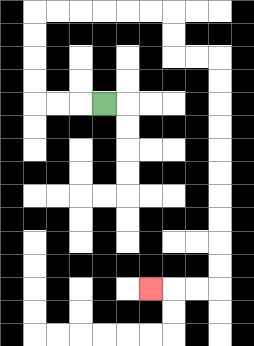{'start': '[4, 4]', 'end': '[6, 12]', 'path_directions': 'L,L,L,U,U,U,U,R,R,R,R,R,R,D,D,R,R,D,D,D,D,D,D,D,D,D,D,L,L,L', 'path_coordinates': '[[4, 4], [3, 4], [2, 4], [1, 4], [1, 3], [1, 2], [1, 1], [1, 0], [2, 0], [3, 0], [4, 0], [5, 0], [6, 0], [7, 0], [7, 1], [7, 2], [8, 2], [9, 2], [9, 3], [9, 4], [9, 5], [9, 6], [9, 7], [9, 8], [9, 9], [9, 10], [9, 11], [9, 12], [8, 12], [7, 12], [6, 12]]'}